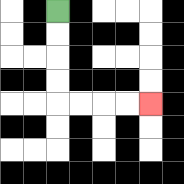{'start': '[2, 0]', 'end': '[6, 4]', 'path_directions': 'D,D,D,D,R,R,R,R', 'path_coordinates': '[[2, 0], [2, 1], [2, 2], [2, 3], [2, 4], [3, 4], [4, 4], [5, 4], [6, 4]]'}